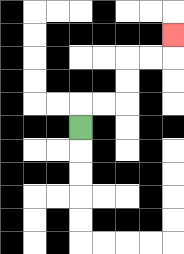{'start': '[3, 5]', 'end': '[7, 1]', 'path_directions': 'U,R,R,U,U,R,R,U', 'path_coordinates': '[[3, 5], [3, 4], [4, 4], [5, 4], [5, 3], [5, 2], [6, 2], [7, 2], [7, 1]]'}